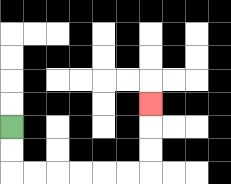{'start': '[0, 5]', 'end': '[6, 4]', 'path_directions': 'D,D,R,R,R,R,R,R,U,U,U', 'path_coordinates': '[[0, 5], [0, 6], [0, 7], [1, 7], [2, 7], [3, 7], [4, 7], [5, 7], [6, 7], [6, 6], [6, 5], [6, 4]]'}